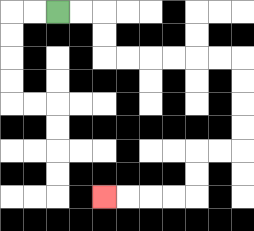{'start': '[2, 0]', 'end': '[4, 8]', 'path_directions': 'R,R,D,D,R,R,R,R,R,R,D,D,D,D,L,L,D,D,L,L,L,L', 'path_coordinates': '[[2, 0], [3, 0], [4, 0], [4, 1], [4, 2], [5, 2], [6, 2], [7, 2], [8, 2], [9, 2], [10, 2], [10, 3], [10, 4], [10, 5], [10, 6], [9, 6], [8, 6], [8, 7], [8, 8], [7, 8], [6, 8], [5, 8], [4, 8]]'}